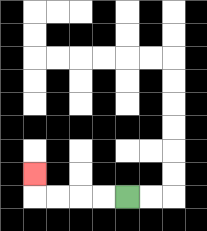{'start': '[5, 8]', 'end': '[1, 7]', 'path_directions': 'L,L,L,L,U', 'path_coordinates': '[[5, 8], [4, 8], [3, 8], [2, 8], [1, 8], [1, 7]]'}